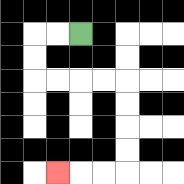{'start': '[3, 1]', 'end': '[2, 7]', 'path_directions': 'L,L,D,D,R,R,R,R,D,D,D,D,L,L,L', 'path_coordinates': '[[3, 1], [2, 1], [1, 1], [1, 2], [1, 3], [2, 3], [3, 3], [4, 3], [5, 3], [5, 4], [5, 5], [5, 6], [5, 7], [4, 7], [3, 7], [2, 7]]'}